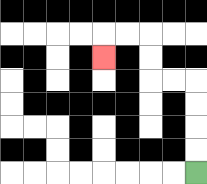{'start': '[8, 7]', 'end': '[4, 2]', 'path_directions': 'U,U,U,U,L,L,U,U,L,L,D', 'path_coordinates': '[[8, 7], [8, 6], [8, 5], [8, 4], [8, 3], [7, 3], [6, 3], [6, 2], [6, 1], [5, 1], [4, 1], [4, 2]]'}